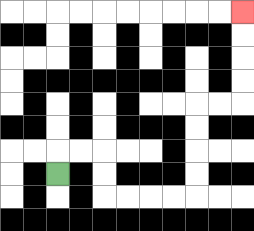{'start': '[2, 7]', 'end': '[10, 0]', 'path_directions': 'U,R,R,D,D,R,R,R,R,U,U,U,U,R,R,U,U,U,U', 'path_coordinates': '[[2, 7], [2, 6], [3, 6], [4, 6], [4, 7], [4, 8], [5, 8], [6, 8], [7, 8], [8, 8], [8, 7], [8, 6], [8, 5], [8, 4], [9, 4], [10, 4], [10, 3], [10, 2], [10, 1], [10, 0]]'}